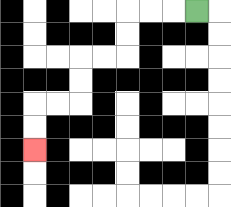{'start': '[8, 0]', 'end': '[1, 6]', 'path_directions': 'L,L,L,D,D,L,L,D,D,L,L,D,D', 'path_coordinates': '[[8, 0], [7, 0], [6, 0], [5, 0], [5, 1], [5, 2], [4, 2], [3, 2], [3, 3], [3, 4], [2, 4], [1, 4], [1, 5], [1, 6]]'}